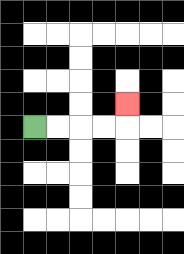{'start': '[1, 5]', 'end': '[5, 4]', 'path_directions': 'R,R,R,R,U', 'path_coordinates': '[[1, 5], [2, 5], [3, 5], [4, 5], [5, 5], [5, 4]]'}